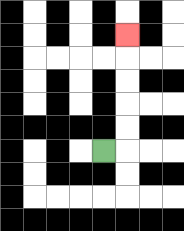{'start': '[4, 6]', 'end': '[5, 1]', 'path_directions': 'R,U,U,U,U,U', 'path_coordinates': '[[4, 6], [5, 6], [5, 5], [5, 4], [5, 3], [5, 2], [5, 1]]'}